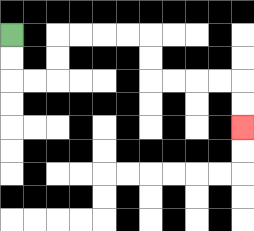{'start': '[0, 1]', 'end': '[10, 5]', 'path_directions': 'D,D,R,R,U,U,R,R,R,R,D,D,R,R,R,R,D,D', 'path_coordinates': '[[0, 1], [0, 2], [0, 3], [1, 3], [2, 3], [2, 2], [2, 1], [3, 1], [4, 1], [5, 1], [6, 1], [6, 2], [6, 3], [7, 3], [8, 3], [9, 3], [10, 3], [10, 4], [10, 5]]'}